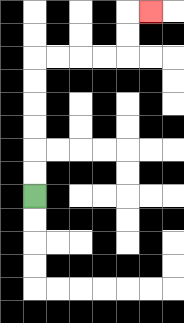{'start': '[1, 8]', 'end': '[6, 0]', 'path_directions': 'U,U,U,U,U,U,R,R,R,R,U,U,R', 'path_coordinates': '[[1, 8], [1, 7], [1, 6], [1, 5], [1, 4], [1, 3], [1, 2], [2, 2], [3, 2], [4, 2], [5, 2], [5, 1], [5, 0], [6, 0]]'}